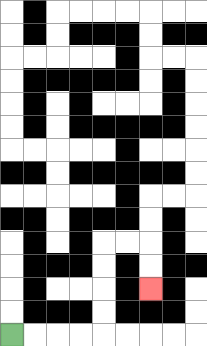{'start': '[0, 14]', 'end': '[6, 12]', 'path_directions': 'R,R,R,R,U,U,U,U,R,R,D,D', 'path_coordinates': '[[0, 14], [1, 14], [2, 14], [3, 14], [4, 14], [4, 13], [4, 12], [4, 11], [4, 10], [5, 10], [6, 10], [6, 11], [6, 12]]'}